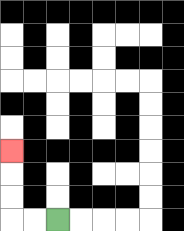{'start': '[2, 9]', 'end': '[0, 6]', 'path_directions': 'L,L,U,U,U', 'path_coordinates': '[[2, 9], [1, 9], [0, 9], [0, 8], [0, 7], [0, 6]]'}